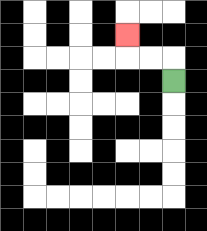{'start': '[7, 3]', 'end': '[5, 1]', 'path_directions': 'U,L,L,U', 'path_coordinates': '[[7, 3], [7, 2], [6, 2], [5, 2], [5, 1]]'}